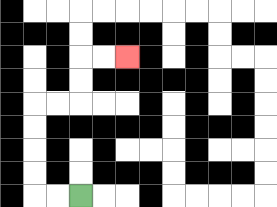{'start': '[3, 8]', 'end': '[5, 2]', 'path_directions': 'L,L,U,U,U,U,R,R,U,U,R,R', 'path_coordinates': '[[3, 8], [2, 8], [1, 8], [1, 7], [1, 6], [1, 5], [1, 4], [2, 4], [3, 4], [3, 3], [3, 2], [4, 2], [5, 2]]'}